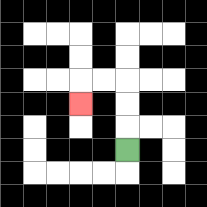{'start': '[5, 6]', 'end': '[3, 4]', 'path_directions': 'U,U,U,L,L,D', 'path_coordinates': '[[5, 6], [5, 5], [5, 4], [5, 3], [4, 3], [3, 3], [3, 4]]'}